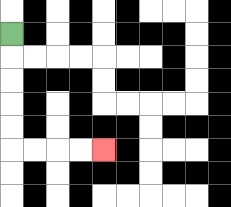{'start': '[0, 1]', 'end': '[4, 6]', 'path_directions': 'D,D,D,D,D,R,R,R,R', 'path_coordinates': '[[0, 1], [0, 2], [0, 3], [0, 4], [0, 5], [0, 6], [1, 6], [2, 6], [3, 6], [4, 6]]'}